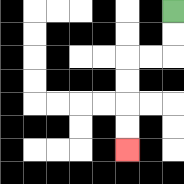{'start': '[7, 0]', 'end': '[5, 6]', 'path_directions': 'D,D,L,L,D,D,D,D', 'path_coordinates': '[[7, 0], [7, 1], [7, 2], [6, 2], [5, 2], [5, 3], [5, 4], [5, 5], [5, 6]]'}